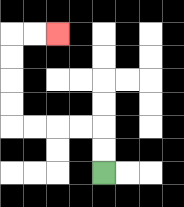{'start': '[4, 7]', 'end': '[2, 1]', 'path_directions': 'U,U,L,L,L,L,U,U,U,U,R,R', 'path_coordinates': '[[4, 7], [4, 6], [4, 5], [3, 5], [2, 5], [1, 5], [0, 5], [0, 4], [0, 3], [0, 2], [0, 1], [1, 1], [2, 1]]'}